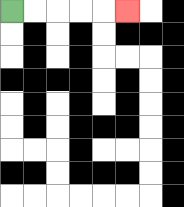{'start': '[0, 0]', 'end': '[5, 0]', 'path_directions': 'R,R,R,R,R', 'path_coordinates': '[[0, 0], [1, 0], [2, 0], [3, 0], [4, 0], [5, 0]]'}